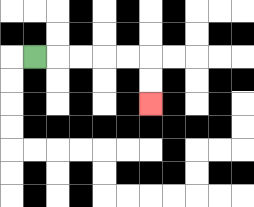{'start': '[1, 2]', 'end': '[6, 4]', 'path_directions': 'R,R,R,R,R,D,D', 'path_coordinates': '[[1, 2], [2, 2], [3, 2], [4, 2], [5, 2], [6, 2], [6, 3], [6, 4]]'}